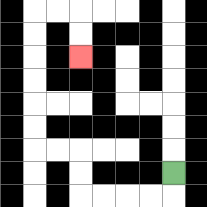{'start': '[7, 7]', 'end': '[3, 2]', 'path_directions': 'D,L,L,L,L,U,U,L,L,U,U,U,U,U,U,R,R,D,D', 'path_coordinates': '[[7, 7], [7, 8], [6, 8], [5, 8], [4, 8], [3, 8], [3, 7], [3, 6], [2, 6], [1, 6], [1, 5], [1, 4], [1, 3], [1, 2], [1, 1], [1, 0], [2, 0], [3, 0], [3, 1], [3, 2]]'}